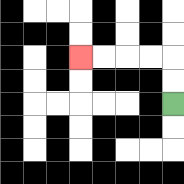{'start': '[7, 4]', 'end': '[3, 2]', 'path_directions': 'U,U,L,L,L,L', 'path_coordinates': '[[7, 4], [7, 3], [7, 2], [6, 2], [5, 2], [4, 2], [3, 2]]'}